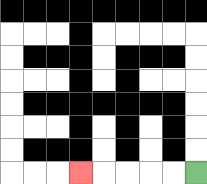{'start': '[8, 7]', 'end': '[3, 7]', 'path_directions': 'L,L,L,L,L', 'path_coordinates': '[[8, 7], [7, 7], [6, 7], [5, 7], [4, 7], [3, 7]]'}